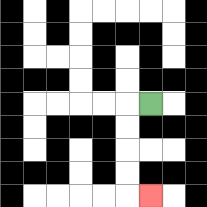{'start': '[6, 4]', 'end': '[6, 8]', 'path_directions': 'L,D,D,D,D,R', 'path_coordinates': '[[6, 4], [5, 4], [5, 5], [5, 6], [5, 7], [5, 8], [6, 8]]'}